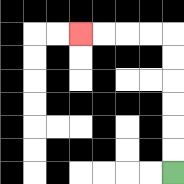{'start': '[7, 7]', 'end': '[3, 1]', 'path_directions': 'U,U,U,U,U,U,L,L,L,L', 'path_coordinates': '[[7, 7], [7, 6], [7, 5], [7, 4], [7, 3], [7, 2], [7, 1], [6, 1], [5, 1], [4, 1], [3, 1]]'}